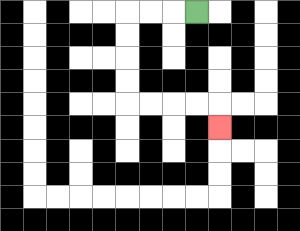{'start': '[8, 0]', 'end': '[9, 5]', 'path_directions': 'L,L,L,D,D,D,D,R,R,R,R,D', 'path_coordinates': '[[8, 0], [7, 0], [6, 0], [5, 0], [5, 1], [5, 2], [5, 3], [5, 4], [6, 4], [7, 4], [8, 4], [9, 4], [9, 5]]'}